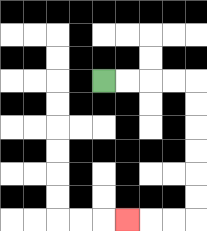{'start': '[4, 3]', 'end': '[5, 9]', 'path_directions': 'R,R,R,R,D,D,D,D,D,D,L,L,L', 'path_coordinates': '[[4, 3], [5, 3], [6, 3], [7, 3], [8, 3], [8, 4], [8, 5], [8, 6], [8, 7], [8, 8], [8, 9], [7, 9], [6, 9], [5, 9]]'}